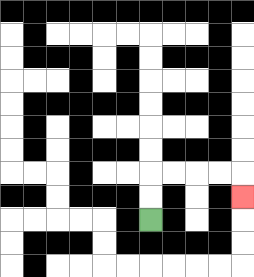{'start': '[6, 9]', 'end': '[10, 8]', 'path_directions': 'U,U,R,R,R,R,D', 'path_coordinates': '[[6, 9], [6, 8], [6, 7], [7, 7], [8, 7], [9, 7], [10, 7], [10, 8]]'}